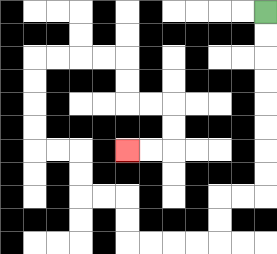{'start': '[11, 0]', 'end': '[5, 6]', 'path_directions': 'D,D,D,D,D,D,D,D,L,L,D,D,L,L,L,L,U,U,L,L,U,U,L,L,U,U,U,U,R,R,R,R,D,D,R,R,D,D,L,L', 'path_coordinates': '[[11, 0], [11, 1], [11, 2], [11, 3], [11, 4], [11, 5], [11, 6], [11, 7], [11, 8], [10, 8], [9, 8], [9, 9], [9, 10], [8, 10], [7, 10], [6, 10], [5, 10], [5, 9], [5, 8], [4, 8], [3, 8], [3, 7], [3, 6], [2, 6], [1, 6], [1, 5], [1, 4], [1, 3], [1, 2], [2, 2], [3, 2], [4, 2], [5, 2], [5, 3], [5, 4], [6, 4], [7, 4], [7, 5], [7, 6], [6, 6], [5, 6]]'}